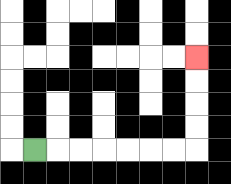{'start': '[1, 6]', 'end': '[8, 2]', 'path_directions': 'R,R,R,R,R,R,R,U,U,U,U', 'path_coordinates': '[[1, 6], [2, 6], [3, 6], [4, 6], [5, 6], [6, 6], [7, 6], [8, 6], [8, 5], [8, 4], [8, 3], [8, 2]]'}